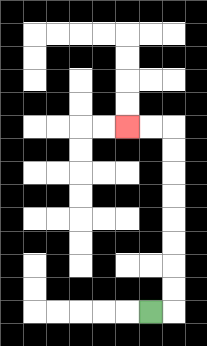{'start': '[6, 13]', 'end': '[5, 5]', 'path_directions': 'R,U,U,U,U,U,U,U,U,L,L', 'path_coordinates': '[[6, 13], [7, 13], [7, 12], [7, 11], [7, 10], [7, 9], [7, 8], [7, 7], [7, 6], [7, 5], [6, 5], [5, 5]]'}